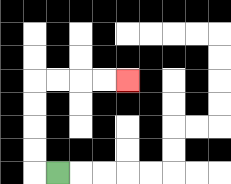{'start': '[2, 7]', 'end': '[5, 3]', 'path_directions': 'L,U,U,U,U,R,R,R,R', 'path_coordinates': '[[2, 7], [1, 7], [1, 6], [1, 5], [1, 4], [1, 3], [2, 3], [3, 3], [4, 3], [5, 3]]'}